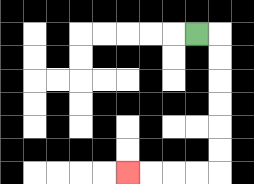{'start': '[8, 1]', 'end': '[5, 7]', 'path_directions': 'R,D,D,D,D,D,D,L,L,L,L', 'path_coordinates': '[[8, 1], [9, 1], [9, 2], [9, 3], [9, 4], [9, 5], [9, 6], [9, 7], [8, 7], [7, 7], [6, 7], [5, 7]]'}